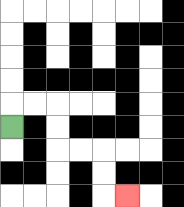{'start': '[0, 5]', 'end': '[5, 8]', 'path_directions': 'U,R,R,D,D,R,R,D,D,R', 'path_coordinates': '[[0, 5], [0, 4], [1, 4], [2, 4], [2, 5], [2, 6], [3, 6], [4, 6], [4, 7], [4, 8], [5, 8]]'}